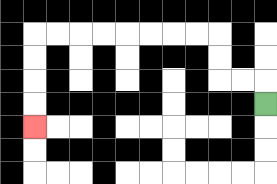{'start': '[11, 4]', 'end': '[1, 5]', 'path_directions': 'U,L,L,U,U,L,L,L,L,L,L,L,L,D,D,D,D', 'path_coordinates': '[[11, 4], [11, 3], [10, 3], [9, 3], [9, 2], [9, 1], [8, 1], [7, 1], [6, 1], [5, 1], [4, 1], [3, 1], [2, 1], [1, 1], [1, 2], [1, 3], [1, 4], [1, 5]]'}